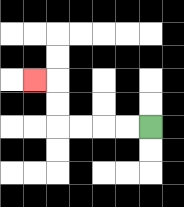{'start': '[6, 5]', 'end': '[1, 3]', 'path_directions': 'L,L,L,L,U,U,L', 'path_coordinates': '[[6, 5], [5, 5], [4, 5], [3, 5], [2, 5], [2, 4], [2, 3], [1, 3]]'}